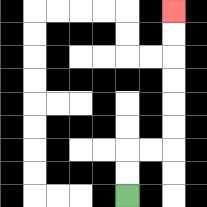{'start': '[5, 8]', 'end': '[7, 0]', 'path_directions': 'U,U,R,R,U,U,U,U,U,U', 'path_coordinates': '[[5, 8], [5, 7], [5, 6], [6, 6], [7, 6], [7, 5], [7, 4], [7, 3], [7, 2], [7, 1], [7, 0]]'}